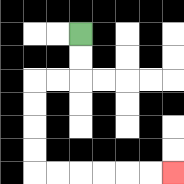{'start': '[3, 1]', 'end': '[7, 7]', 'path_directions': 'D,D,L,L,D,D,D,D,R,R,R,R,R,R', 'path_coordinates': '[[3, 1], [3, 2], [3, 3], [2, 3], [1, 3], [1, 4], [1, 5], [1, 6], [1, 7], [2, 7], [3, 7], [4, 7], [5, 7], [6, 7], [7, 7]]'}